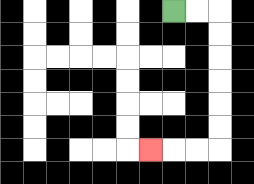{'start': '[7, 0]', 'end': '[6, 6]', 'path_directions': 'R,R,D,D,D,D,D,D,L,L,L', 'path_coordinates': '[[7, 0], [8, 0], [9, 0], [9, 1], [9, 2], [9, 3], [9, 4], [9, 5], [9, 6], [8, 6], [7, 6], [6, 6]]'}